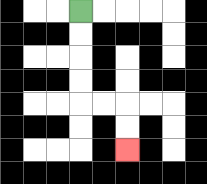{'start': '[3, 0]', 'end': '[5, 6]', 'path_directions': 'D,D,D,D,R,R,D,D', 'path_coordinates': '[[3, 0], [3, 1], [3, 2], [3, 3], [3, 4], [4, 4], [5, 4], [5, 5], [5, 6]]'}